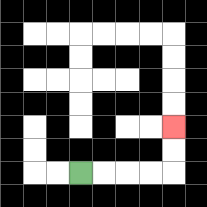{'start': '[3, 7]', 'end': '[7, 5]', 'path_directions': 'R,R,R,R,U,U', 'path_coordinates': '[[3, 7], [4, 7], [5, 7], [6, 7], [7, 7], [7, 6], [7, 5]]'}